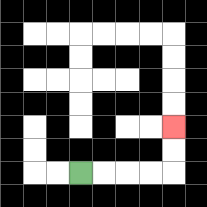{'start': '[3, 7]', 'end': '[7, 5]', 'path_directions': 'R,R,R,R,U,U', 'path_coordinates': '[[3, 7], [4, 7], [5, 7], [6, 7], [7, 7], [7, 6], [7, 5]]'}